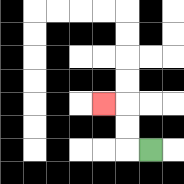{'start': '[6, 6]', 'end': '[4, 4]', 'path_directions': 'L,U,U,L', 'path_coordinates': '[[6, 6], [5, 6], [5, 5], [5, 4], [4, 4]]'}